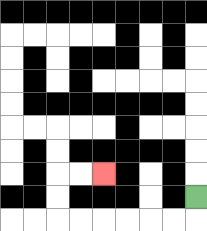{'start': '[8, 8]', 'end': '[4, 7]', 'path_directions': 'D,L,L,L,L,L,L,U,U,R,R', 'path_coordinates': '[[8, 8], [8, 9], [7, 9], [6, 9], [5, 9], [4, 9], [3, 9], [2, 9], [2, 8], [2, 7], [3, 7], [4, 7]]'}